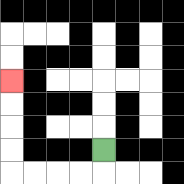{'start': '[4, 6]', 'end': '[0, 3]', 'path_directions': 'D,L,L,L,L,U,U,U,U', 'path_coordinates': '[[4, 6], [4, 7], [3, 7], [2, 7], [1, 7], [0, 7], [0, 6], [0, 5], [0, 4], [0, 3]]'}